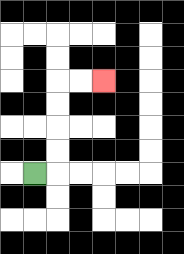{'start': '[1, 7]', 'end': '[4, 3]', 'path_directions': 'R,U,U,U,U,R,R', 'path_coordinates': '[[1, 7], [2, 7], [2, 6], [2, 5], [2, 4], [2, 3], [3, 3], [4, 3]]'}